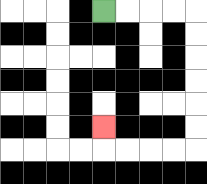{'start': '[4, 0]', 'end': '[4, 5]', 'path_directions': 'R,R,R,R,D,D,D,D,D,D,L,L,L,L,U', 'path_coordinates': '[[4, 0], [5, 0], [6, 0], [7, 0], [8, 0], [8, 1], [8, 2], [8, 3], [8, 4], [8, 5], [8, 6], [7, 6], [6, 6], [5, 6], [4, 6], [4, 5]]'}